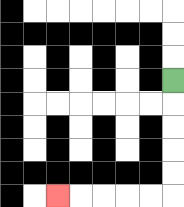{'start': '[7, 3]', 'end': '[2, 8]', 'path_directions': 'D,D,D,D,D,L,L,L,L,L', 'path_coordinates': '[[7, 3], [7, 4], [7, 5], [7, 6], [7, 7], [7, 8], [6, 8], [5, 8], [4, 8], [3, 8], [2, 8]]'}